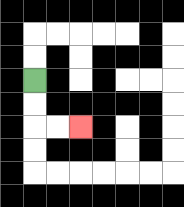{'start': '[1, 3]', 'end': '[3, 5]', 'path_directions': 'D,D,R,R', 'path_coordinates': '[[1, 3], [1, 4], [1, 5], [2, 5], [3, 5]]'}